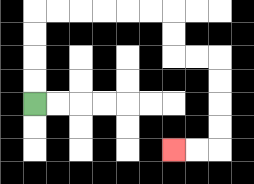{'start': '[1, 4]', 'end': '[7, 6]', 'path_directions': 'U,U,U,U,R,R,R,R,R,R,D,D,R,R,D,D,D,D,L,L', 'path_coordinates': '[[1, 4], [1, 3], [1, 2], [1, 1], [1, 0], [2, 0], [3, 0], [4, 0], [5, 0], [6, 0], [7, 0], [7, 1], [7, 2], [8, 2], [9, 2], [9, 3], [9, 4], [9, 5], [9, 6], [8, 6], [7, 6]]'}